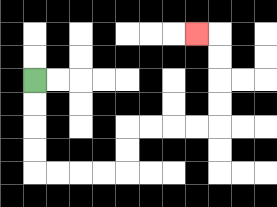{'start': '[1, 3]', 'end': '[8, 1]', 'path_directions': 'D,D,D,D,R,R,R,R,U,U,R,R,R,R,U,U,U,U,L', 'path_coordinates': '[[1, 3], [1, 4], [1, 5], [1, 6], [1, 7], [2, 7], [3, 7], [4, 7], [5, 7], [5, 6], [5, 5], [6, 5], [7, 5], [8, 5], [9, 5], [9, 4], [9, 3], [9, 2], [9, 1], [8, 1]]'}